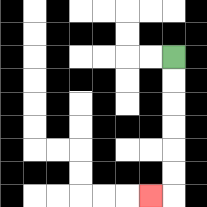{'start': '[7, 2]', 'end': '[6, 8]', 'path_directions': 'D,D,D,D,D,D,L', 'path_coordinates': '[[7, 2], [7, 3], [7, 4], [7, 5], [7, 6], [7, 7], [7, 8], [6, 8]]'}